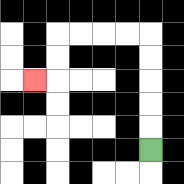{'start': '[6, 6]', 'end': '[1, 3]', 'path_directions': 'U,U,U,U,U,L,L,L,L,D,D,L', 'path_coordinates': '[[6, 6], [6, 5], [6, 4], [6, 3], [6, 2], [6, 1], [5, 1], [4, 1], [3, 1], [2, 1], [2, 2], [2, 3], [1, 3]]'}